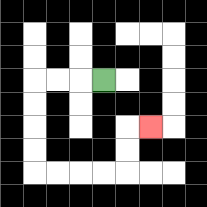{'start': '[4, 3]', 'end': '[6, 5]', 'path_directions': 'L,L,L,D,D,D,D,R,R,R,R,U,U,R', 'path_coordinates': '[[4, 3], [3, 3], [2, 3], [1, 3], [1, 4], [1, 5], [1, 6], [1, 7], [2, 7], [3, 7], [4, 7], [5, 7], [5, 6], [5, 5], [6, 5]]'}